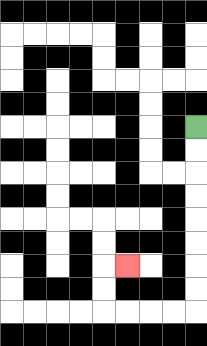{'start': '[8, 5]', 'end': '[5, 11]', 'path_directions': 'D,D,D,D,D,D,D,D,L,L,L,L,U,U,R', 'path_coordinates': '[[8, 5], [8, 6], [8, 7], [8, 8], [8, 9], [8, 10], [8, 11], [8, 12], [8, 13], [7, 13], [6, 13], [5, 13], [4, 13], [4, 12], [4, 11], [5, 11]]'}